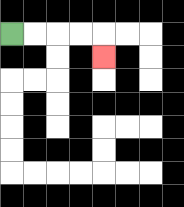{'start': '[0, 1]', 'end': '[4, 2]', 'path_directions': 'R,R,R,R,D', 'path_coordinates': '[[0, 1], [1, 1], [2, 1], [3, 1], [4, 1], [4, 2]]'}